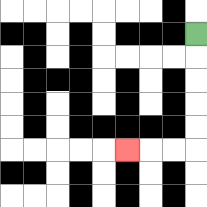{'start': '[8, 1]', 'end': '[5, 6]', 'path_directions': 'D,D,D,D,D,L,L,L', 'path_coordinates': '[[8, 1], [8, 2], [8, 3], [8, 4], [8, 5], [8, 6], [7, 6], [6, 6], [5, 6]]'}